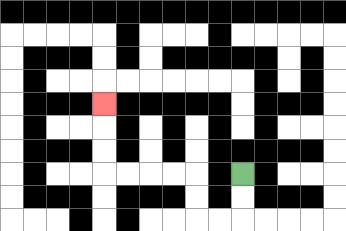{'start': '[10, 7]', 'end': '[4, 4]', 'path_directions': 'D,D,L,L,U,U,L,L,L,L,U,U,U', 'path_coordinates': '[[10, 7], [10, 8], [10, 9], [9, 9], [8, 9], [8, 8], [8, 7], [7, 7], [6, 7], [5, 7], [4, 7], [4, 6], [4, 5], [4, 4]]'}